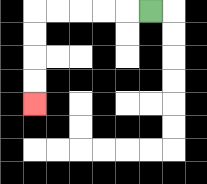{'start': '[6, 0]', 'end': '[1, 4]', 'path_directions': 'L,L,L,L,L,D,D,D,D', 'path_coordinates': '[[6, 0], [5, 0], [4, 0], [3, 0], [2, 0], [1, 0], [1, 1], [1, 2], [1, 3], [1, 4]]'}